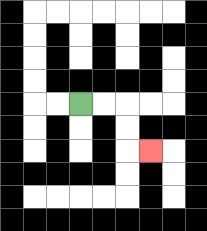{'start': '[3, 4]', 'end': '[6, 6]', 'path_directions': 'R,R,D,D,R', 'path_coordinates': '[[3, 4], [4, 4], [5, 4], [5, 5], [5, 6], [6, 6]]'}